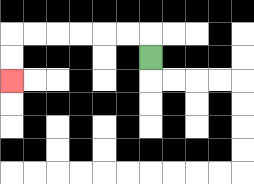{'start': '[6, 2]', 'end': '[0, 3]', 'path_directions': 'U,L,L,L,L,L,L,D,D', 'path_coordinates': '[[6, 2], [6, 1], [5, 1], [4, 1], [3, 1], [2, 1], [1, 1], [0, 1], [0, 2], [0, 3]]'}